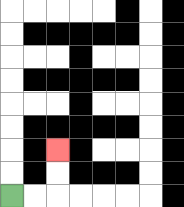{'start': '[0, 8]', 'end': '[2, 6]', 'path_directions': 'R,R,U,U', 'path_coordinates': '[[0, 8], [1, 8], [2, 8], [2, 7], [2, 6]]'}